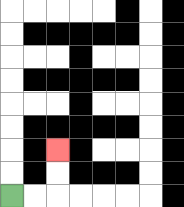{'start': '[0, 8]', 'end': '[2, 6]', 'path_directions': 'R,R,U,U', 'path_coordinates': '[[0, 8], [1, 8], [2, 8], [2, 7], [2, 6]]'}